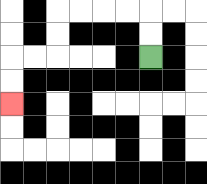{'start': '[6, 2]', 'end': '[0, 4]', 'path_directions': 'U,U,L,L,L,L,D,D,L,L,D,D', 'path_coordinates': '[[6, 2], [6, 1], [6, 0], [5, 0], [4, 0], [3, 0], [2, 0], [2, 1], [2, 2], [1, 2], [0, 2], [0, 3], [0, 4]]'}